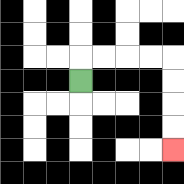{'start': '[3, 3]', 'end': '[7, 6]', 'path_directions': 'U,R,R,R,R,D,D,D,D', 'path_coordinates': '[[3, 3], [3, 2], [4, 2], [5, 2], [6, 2], [7, 2], [7, 3], [7, 4], [7, 5], [7, 6]]'}